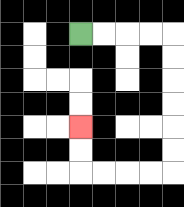{'start': '[3, 1]', 'end': '[3, 5]', 'path_directions': 'R,R,R,R,D,D,D,D,D,D,L,L,L,L,U,U', 'path_coordinates': '[[3, 1], [4, 1], [5, 1], [6, 1], [7, 1], [7, 2], [7, 3], [7, 4], [7, 5], [7, 6], [7, 7], [6, 7], [5, 7], [4, 7], [3, 7], [3, 6], [3, 5]]'}